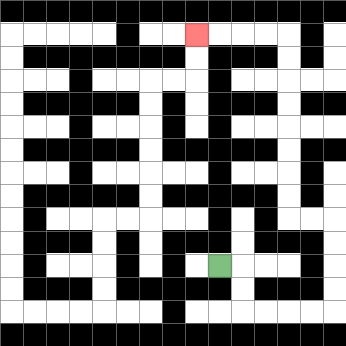{'start': '[9, 11]', 'end': '[8, 1]', 'path_directions': 'R,D,D,R,R,R,R,U,U,U,U,L,L,U,U,U,U,U,U,U,U,L,L,L,L', 'path_coordinates': '[[9, 11], [10, 11], [10, 12], [10, 13], [11, 13], [12, 13], [13, 13], [14, 13], [14, 12], [14, 11], [14, 10], [14, 9], [13, 9], [12, 9], [12, 8], [12, 7], [12, 6], [12, 5], [12, 4], [12, 3], [12, 2], [12, 1], [11, 1], [10, 1], [9, 1], [8, 1]]'}